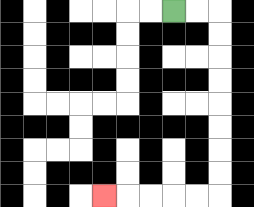{'start': '[7, 0]', 'end': '[4, 8]', 'path_directions': 'R,R,D,D,D,D,D,D,D,D,L,L,L,L,L', 'path_coordinates': '[[7, 0], [8, 0], [9, 0], [9, 1], [9, 2], [9, 3], [9, 4], [9, 5], [9, 6], [9, 7], [9, 8], [8, 8], [7, 8], [6, 8], [5, 8], [4, 8]]'}